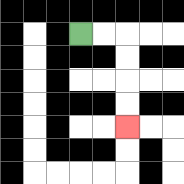{'start': '[3, 1]', 'end': '[5, 5]', 'path_directions': 'R,R,D,D,D,D', 'path_coordinates': '[[3, 1], [4, 1], [5, 1], [5, 2], [5, 3], [5, 4], [5, 5]]'}